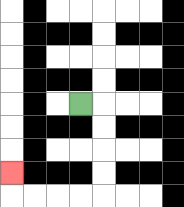{'start': '[3, 4]', 'end': '[0, 7]', 'path_directions': 'R,D,D,D,D,L,L,L,L,U', 'path_coordinates': '[[3, 4], [4, 4], [4, 5], [4, 6], [4, 7], [4, 8], [3, 8], [2, 8], [1, 8], [0, 8], [0, 7]]'}